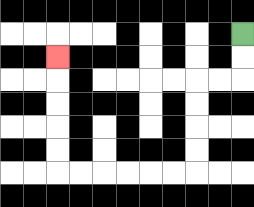{'start': '[10, 1]', 'end': '[2, 2]', 'path_directions': 'D,D,L,L,D,D,D,D,L,L,L,L,L,L,U,U,U,U,U', 'path_coordinates': '[[10, 1], [10, 2], [10, 3], [9, 3], [8, 3], [8, 4], [8, 5], [8, 6], [8, 7], [7, 7], [6, 7], [5, 7], [4, 7], [3, 7], [2, 7], [2, 6], [2, 5], [2, 4], [2, 3], [2, 2]]'}